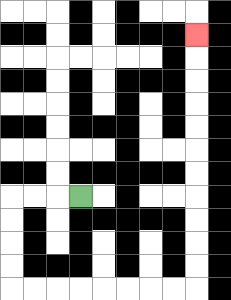{'start': '[3, 8]', 'end': '[8, 1]', 'path_directions': 'L,L,L,D,D,D,D,R,R,R,R,R,R,R,R,U,U,U,U,U,U,U,U,U,U,U', 'path_coordinates': '[[3, 8], [2, 8], [1, 8], [0, 8], [0, 9], [0, 10], [0, 11], [0, 12], [1, 12], [2, 12], [3, 12], [4, 12], [5, 12], [6, 12], [7, 12], [8, 12], [8, 11], [8, 10], [8, 9], [8, 8], [8, 7], [8, 6], [8, 5], [8, 4], [8, 3], [8, 2], [8, 1]]'}